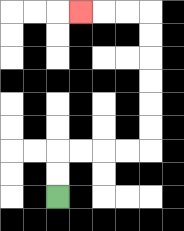{'start': '[2, 8]', 'end': '[3, 0]', 'path_directions': 'U,U,R,R,R,R,U,U,U,U,U,U,L,L,L', 'path_coordinates': '[[2, 8], [2, 7], [2, 6], [3, 6], [4, 6], [5, 6], [6, 6], [6, 5], [6, 4], [6, 3], [6, 2], [6, 1], [6, 0], [5, 0], [4, 0], [3, 0]]'}